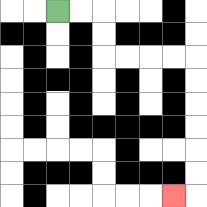{'start': '[2, 0]', 'end': '[7, 8]', 'path_directions': 'R,R,D,D,R,R,R,R,D,D,D,D,D,D,L', 'path_coordinates': '[[2, 0], [3, 0], [4, 0], [4, 1], [4, 2], [5, 2], [6, 2], [7, 2], [8, 2], [8, 3], [8, 4], [8, 5], [8, 6], [8, 7], [8, 8], [7, 8]]'}